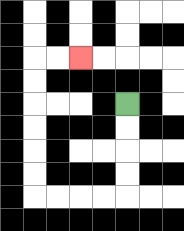{'start': '[5, 4]', 'end': '[3, 2]', 'path_directions': 'D,D,D,D,L,L,L,L,U,U,U,U,U,U,R,R', 'path_coordinates': '[[5, 4], [5, 5], [5, 6], [5, 7], [5, 8], [4, 8], [3, 8], [2, 8], [1, 8], [1, 7], [1, 6], [1, 5], [1, 4], [1, 3], [1, 2], [2, 2], [3, 2]]'}